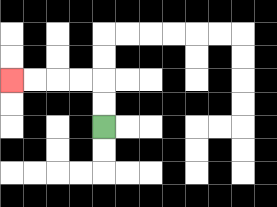{'start': '[4, 5]', 'end': '[0, 3]', 'path_directions': 'U,U,L,L,L,L', 'path_coordinates': '[[4, 5], [4, 4], [4, 3], [3, 3], [2, 3], [1, 3], [0, 3]]'}